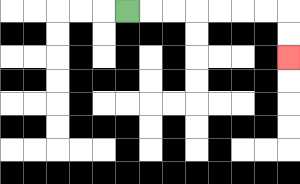{'start': '[5, 0]', 'end': '[12, 2]', 'path_directions': 'R,R,R,R,R,R,R,D,D', 'path_coordinates': '[[5, 0], [6, 0], [7, 0], [8, 0], [9, 0], [10, 0], [11, 0], [12, 0], [12, 1], [12, 2]]'}